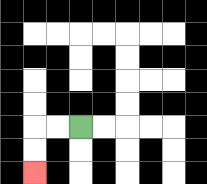{'start': '[3, 5]', 'end': '[1, 7]', 'path_directions': 'L,L,D,D', 'path_coordinates': '[[3, 5], [2, 5], [1, 5], [1, 6], [1, 7]]'}